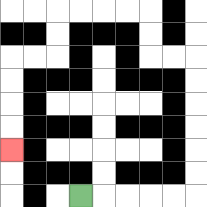{'start': '[3, 8]', 'end': '[0, 6]', 'path_directions': 'R,R,R,R,R,U,U,U,U,U,U,L,L,U,U,L,L,L,L,D,D,L,L,D,D,D,D', 'path_coordinates': '[[3, 8], [4, 8], [5, 8], [6, 8], [7, 8], [8, 8], [8, 7], [8, 6], [8, 5], [8, 4], [8, 3], [8, 2], [7, 2], [6, 2], [6, 1], [6, 0], [5, 0], [4, 0], [3, 0], [2, 0], [2, 1], [2, 2], [1, 2], [0, 2], [0, 3], [0, 4], [0, 5], [0, 6]]'}